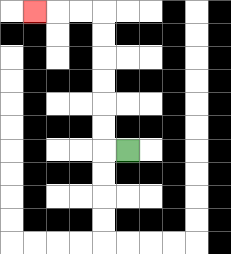{'start': '[5, 6]', 'end': '[1, 0]', 'path_directions': 'L,U,U,U,U,U,U,L,L,L', 'path_coordinates': '[[5, 6], [4, 6], [4, 5], [4, 4], [4, 3], [4, 2], [4, 1], [4, 0], [3, 0], [2, 0], [1, 0]]'}